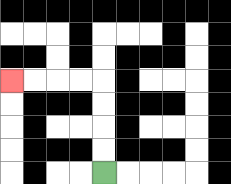{'start': '[4, 7]', 'end': '[0, 3]', 'path_directions': 'U,U,U,U,L,L,L,L', 'path_coordinates': '[[4, 7], [4, 6], [4, 5], [4, 4], [4, 3], [3, 3], [2, 3], [1, 3], [0, 3]]'}